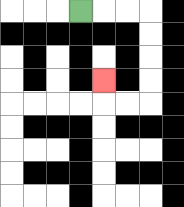{'start': '[3, 0]', 'end': '[4, 3]', 'path_directions': 'R,R,R,D,D,D,D,L,L,U', 'path_coordinates': '[[3, 0], [4, 0], [5, 0], [6, 0], [6, 1], [6, 2], [6, 3], [6, 4], [5, 4], [4, 4], [4, 3]]'}